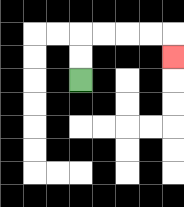{'start': '[3, 3]', 'end': '[7, 2]', 'path_directions': 'U,U,R,R,R,R,D', 'path_coordinates': '[[3, 3], [3, 2], [3, 1], [4, 1], [5, 1], [6, 1], [7, 1], [7, 2]]'}